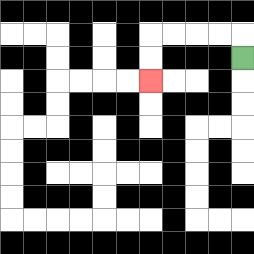{'start': '[10, 2]', 'end': '[6, 3]', 'path_directions': 'U,L,L,L,L,D,D', 'path_coordinates': '[[10, 2], [10, 1], [9, 1], [8, 1], [7, 1], [6, 1], [6, 2], [6, 3]]'}